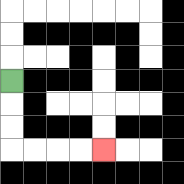{'start': '[0, 3]', 'end': '[4, 6]', 'path_directions': 'D,D,D,R,R,R,R', 'path_coordinates': '[[0, 3], [0, 4], [0, 5], [0, 6], [1, 6], [2, 6], [3, 6], [4, 6]]'}